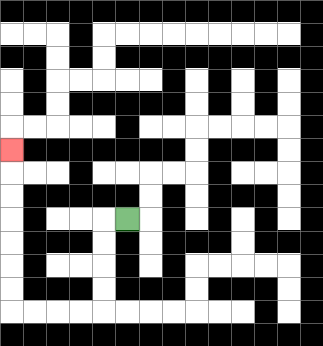{'start': '[5, 9]', 'end': '[0, 6]', 'path_directions': 'L,D,D,D,D,L,L,L,L,U,U,U,U,U,U,U', 'path_coordinates': '[[5, 9], [4, 9], [4, 10], [4, 11], [4, 12], [4, 13], [3, 13], [2, 13], [1, 13], [0, 13], [0, 12], [0, 11], [0, 10], [0, 9], [0, 8], [0, 7], [0, 6]]'}